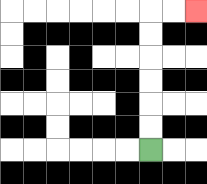{'start': '[6, 6]', 'end': '[8, 0]', 'path_directions': 'U,U,U,U,U,U,R,R', 'path_coordinates': '[[6, 6], [6, 5], [6, 4], [6, 3], [6, 2], [6, 1], [6, 0], [7, 0], [8, 0]]'}